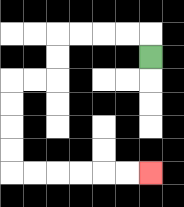{'start': '[6, 2]', 'end': '[6, 7]', 'path_directions': 'U,L,L,L,L,D,D,L,L,D,D,D,D,R,R,R,R,R,R', 'path_coordinates': '[[6, 2], [6, 1], [5, 1], [4, 1], [3, 1], [2, 1], [2, 2], [2, 3], [1, 3], [0, 3], [0, 4], [0, 5], [0, 6], [0, 7], [1, 7], [2, 7], [3, 7], [4, 7], [5, 7], [6, 7]]'}